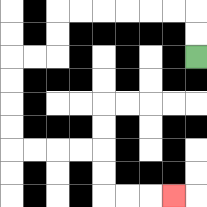{'start': '[8, 2]', 'end': '[7, 8]', 'path_directions': 'U,U,L,L,L,L,L,L,D,D,L,L,D,D,D,D,R,R,R,R,D,D,R,R,R', 'path_coordinates': '[[8, 2], [8, 1], [8, 0], [7, 0], [6, 0], [5, 0], [4, 0], [3, 0], [2, 0], [2, 1], [2, 2], [1, 2], [0, 2], [0, 3], [0, 4], [0, 5], [0, 6], [1, 6], [2, 6], [3, 6], [4, 6], [4, 7], [4, 8], [5, 8], [6, 8], [7, 8]]'}